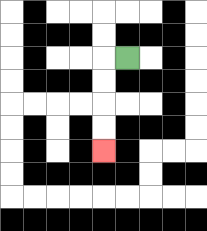{'start': '[5, 2]', 'end': '[4, 6]', 'path_directions': 'L,D,D,D,D', 'path_coordinates': '[[5, 2], [4, 2], [4, 3], [4, 4], [4, 5], [4, 6]]'}